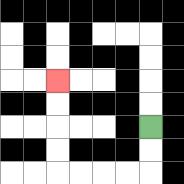{'start': '[6, 5]', 'end': '[2, 3]', 'path_directions': 'D,D,L,L,L,L,U,U,U,U', 'path_coordinates': '[[6, 5], [6, 6], [6, 7], [5, 7], [4, 7], [3, 7], [2, 7], [2, 6], [2, 5], [2, 4], [2, 3]]'}